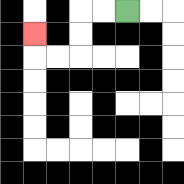{'start': '[5, 0]', 'end': '[1, 1]', 'path_directions': 'L,L,D,D,L,L,U', 'path_coordinates': '[[5, 0], [4, 0], [3, 0], [3, 1], [3, 2], [2, 2], [1, 2], [1, 1]]'}